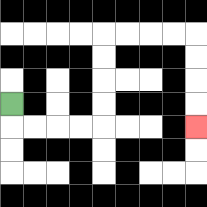{'start': '[0, 4]', 'end': '[8, 5]', 'path_directions': 'D,R,R,R,R,U,U,U,U,R,R,R,R,D,D,D,D', 'path_coordinates': '[[0, 4], [0, 5], [1, 5], [2, 5], [3, 5], [4, 5], [4, 4], [4, 3], [4, 2], [4, 1], [5, 1], [6, 1], [7, 1], [8, 1], [8, 2], [8, 3], [8, 4], [8, 5]]'}